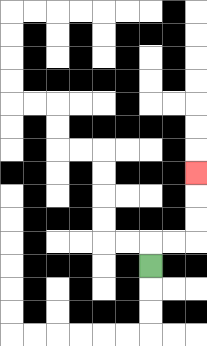{'start': '[6, 11]', 'end': '[8, 7]', 'path_directions': 'U,R,R,U,U,U', 'path_coordinates': '[[6, 11], [6, 10], [7, 10], [8, 10], [8, 9], [8, 8], [8, 7]]'}